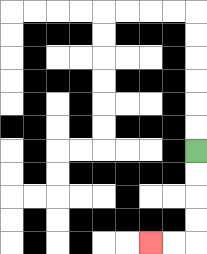{'start': '[8, 6]', 'end': '[6, 10]', 'path_directions': 'D,D,D,D,L,L', 'path_coordinates': '[[8, 6], [8, 7], [8, 8], [8, 9], [8, 10], [7, 10], [6, 10]]'}